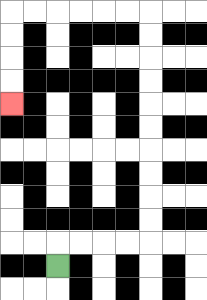{'start': '[2, 11]', 'end': '[0, 4]', 'path_directions': 'U,R,R,R,R,U,U,U,U,U,U,U,U,U,U,L,L,L,L,L,L,D,D,D,D', 'path_coordinates': '[[2, 11], [2, 10], [3, 10], [4, 10], [5, 10], [6, 10], [6, 9], [6, 8], [6, 7], [6, 6], [6, 5], [6, 4], [6, 3], [6, 2], [6, 1], [6, 0], [5, 0], [4, 0], [3, 0], [2, 0], [1, 0], [0, 0], [0, 1], [0, 2], [0, 3], [0, 4]]'}